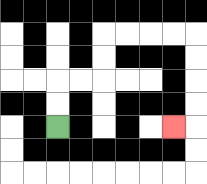{'start': '[2, 5]', 'end': '[7, 5]', 'path_directions': 'U,U,R,R,U,U,R,R,R,R,D,D,D,D,L', 'path_coordinates': '[[2, 5], [2, 4], [2, 3], [3, 3], [4, 3], [4, 2], [4, 1], [5, 1], [6, 1], [7, 1], [8, 1], [8, 2], [8, 3], [8, 4], [8, 5], [7, 5]]'}